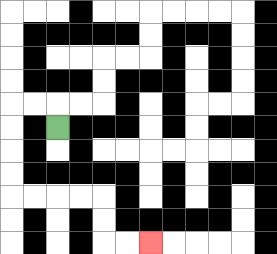{'start': '[2, 5]', 'end': '[6, 10]', 'path_directions': 'U,L,L,D,D,D,D,R,R,R,R,D,D,R,R', 'path_coordinates': '[[2, 5], [2, 4], [1, 4], [0, 4], [0, 5], [0, 6], [0, 7], [0, 8], [1, 8], [2, 8], [3, 8], [4, 8], [4, 9], [4, 10], [5, 10], [6, 10]]'}